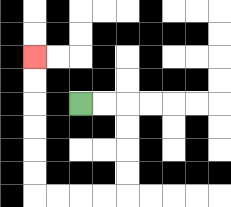{'start': '[3, 4]', 'end': '[1, 2]', 'path_directions': 'R,R,D,D,D,D,L,L,L,L,U,U,U,U,U,U', 'path_coordinates': '[[3, 4], [4, 4], [5, 4], [5, 5], [5, 6], [5, 7], [5, 8], [4, 8], [3, 8], [2, 8], [1, 8], [1, 7], [1, 6], [1, 5], [1, 4], [1, 3], [1, 2]]'}